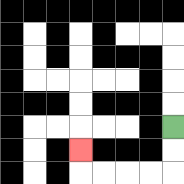{'start': '[7, 5]', 'end': '[3, 6]', 'path_directions': 'D,D,L,L,L,L,U', 'path_coordinates': '[[7, 5], [7, 6], [7, 7], [6, 7], [5, 7], [4, 7], [3, 7], [3, 6]]'}